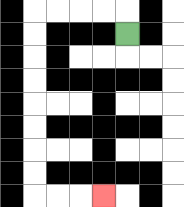{'start': '[5, 1]', 'end': '[4, 8]', 'path_directions': 'U,L,L,L,L,D,D,D,D,D,D,D,D,R,R,R', 'path_coordinates': '[[5, 1], [5, 0], [4, 0], [3, 0], [2, 0], [1, 0], [1, 1], [1, 2], [1, 3], [1, 4], [1, 5], [1, 6], [1, 7], [1, 8], [2, 8], [3, 8], [4, 8]]'}